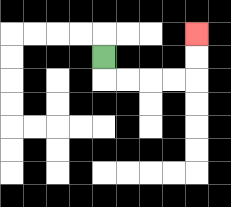{'start': '[4, 2]', 'end': '[8, 1]', 'path_directions': 'D,R,R,R,R,U,U', 'path_coordinates': '[[4, 2], [4, 3], [5, 3], [6, 3], [7, 3], [8, 3], [8, 2], [8, 1]]'}